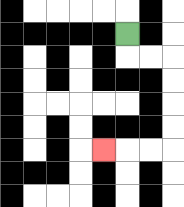{'start': '[5, 1]', 'end': '[4, 6]', 'path_directions': 'D,R,R,D,D,D,D,L,L,L', 'path_coordinates': '[[5, 1], [5, 2], [6, 2], [7, 2], [7, 3], [7, 4], [7, 5], [7, 6], [6, 6], [5, 6], [4, 6]]'}